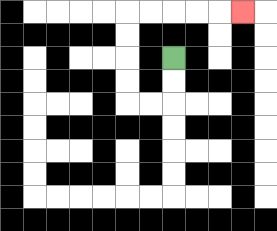{'start': '[7, 2]', 'end': '[10, 0]', 'path_directions': 'D,D,L,L,U,U,U,U,R,R,R,R,R', 'path_coordinates': '[[7, 2], [7, 3], [7, 4], [6, 4], [5, 4], [5, 3], [5, 2], [5, 1], [5, 0], [6, 0], [7, 0], [8, 0], [9, 0], [10, 0]]'}